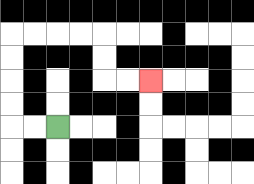{'start': '[2, 5]', 'end': '[6, 3]', 'path_directions': 'L,L,U,U,U,U,R,R,R,R,D,D,R,R', 'path_coordinates': '[[2, 5], [1, 5], [0, 5], [0, 4], [0, 3], [0, 2], [0, 1], [1, 1], [2, 1], [3, 1], [4, 1], [4, 2], [4, 3], [5, 3], [6, 3]]'}